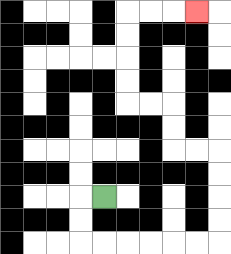{'start': '[4, 8]', 'end': '[8, 0]', 'path_directions': 'L,D,D,R,R,R,R,R,R,U,U,U,U,L,L,U,U,L,L,U,U,U,U,R,R,R', 'path_coordinates': '[[4, 8], [3, 8], [3, 9], [3, 10], [4, 10], [5, 10], [6, 10], [7, 10], [8, 10], [9, 10], [9, 9], [9, 8], [9, 7], [9, 6], [8, 6], [7, 6], [7, 5], [7, 4], [6, 4], [5, 4], [5, 3], [5, 2], [5, 1], [5, 0], [6, 0], [7, 0], [8, 0]]'}